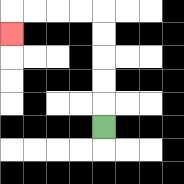{'start': '[4, 5]', 'end': '[0, 1]', 'path_directions': 'U,U,U,U,U,L,L,L,L,D', 'path_coordinates': '[[4, 5], [4, 4], [4, 3], [4, 2], [4, 1], [4, 0], [3, 0], [2, 0], [1, 0], [0, 0], [0, 1]]'}